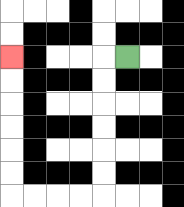{'start': '[5, 2]', 'end': '[0, 2]', 'path_directions': 'L,D,D,D,D,D,D,L,L,L,L,U,U,U,U,U,U', 'path_coordinates': '[[5, 2], [4, 2], [4, 3], [4, 4], [4, 5], [4, 6], [4, 7], [4, 8], [3, 8], [2, 8], [1, 8], [0, 8], [0, 7], [0, 6], [0, 5], [0, 4], [0, 3], [0, 2]]'}